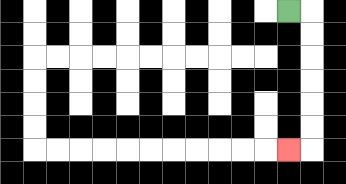{'start': '[12, 0]', 'end': '[12, 6]', 'path_directions': 'R,D,D,D,D,D,D,L', 'path_coordinates': '[[12, 0], [13, 0], [13, 1], [13, 2], [13, 3], [13, 4], [13, 5], [13, 6], [12, 6]]'}